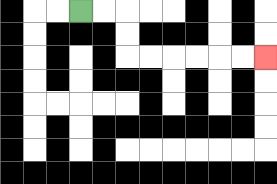{'start': '[3, 0]', 'end': '[11, 2]', 'path_directions': 'R,R,D,D,R,R,R,R,R,R', 'path_coordinates': '[[3, 0], [4, 0], [5, 0], [5, 1], [5, 2], [6, 2], [7, 2], [8, 2], [9, 2], [10, 2], [11, 2]]'}